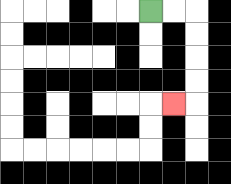{'start': '[6, 0]', 'end': '[7, 4]', 'path_directions': 'R,R,D,D,D,D,L', 'path_coordinates': '[[6, 0], [7, 0], [8, 0], [8, 1], [8, 2], [8, 3], [8, 4], [7, 4]]'}